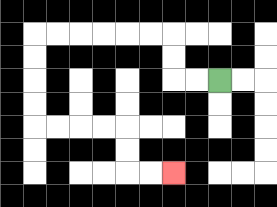{'start': '[9, 3]', 'end': '[7, 7]', 'path_directions': 'L,L,U,U,L,L,L,L,L,L,D,D,D,D,R,R,R,R,D,D,R,R', 'path_coordinates': '[[9, 3], [8, 3], [7, 3], [7, 2], [7, 1], [6, 1], [5, 1], [4, 1], [3, 1], [2, 1], [1, 1], [1, 2], [1, 3], [1, 4], [1, 5], [2, 5], [3, 5], [4, 5], [5, 5], [5, 6], [5, 7], [6, 7], [7, 7]]'}